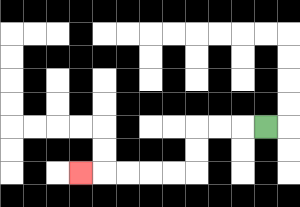{'start': '[11, 5]', 'end': '[3, 7]', 'path_directions': 'L,L,L,D,D,L,L,L,L,L', 'path_coordinates': '[[11, 5], [10, 5], [9, 5], [8, 5], [8, 6], [8, 7], [7, 7], [6, 7], [5, 7], [4, 7], [3, 7]]'}